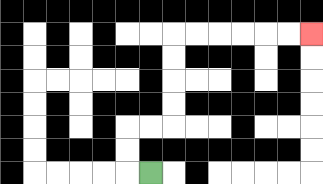{'start': '[6, 7]', 'end': '[13, 1]', 'path_directions': 'L,U,U,R,R,U,U,U,U,R,R,R,R,R,R', 'path_coordinates': '[[6, 7], [5, 7], [5, 6], [5, 5], [6, 5], [7, 5], [7, 4], [7, 3], [7, 2], [7, 1], [8, 1], [9, 1], [10, 1], [11, 1], [12, 1], [13, 1]]'}